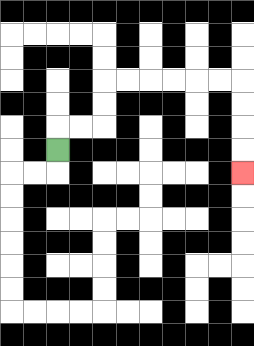{'start': '[2, 6]', 'end': '[10, 7]', 'path_directions': 'U,R,R,U,U,R,R,R,R,R,R,D,D,D,D', 'path_coordinates': '[[2, 6], [2, 5], [3, 5], [4, 5], [4, 4], [4, 3], [5, 3], [6, 3], [7, 3], [8, 3], [9, 3], [10, 3], [10, 4], [10, 5], [10, 6], [10, 7]]'}